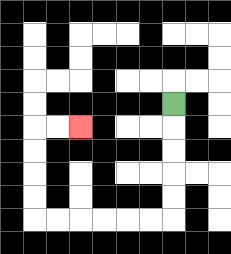{'start': '[7, 4]', 'end': '[3, 5]', 'path_directions': 'D,D,D,D,D,L,L,L,L,L,L,U,U,U,U,R,R', 'path_coordinates': '[[7, 4], [7, 5], [7, 6], [7, 7], [7, 8], [7, 9], [6, 9], [5, 9], [4, 9], [3, 9], [2, 9], [1, 9], [1, 8], [1, 7], [1, 6], [1, 5], [2, 5], [3, 5]]'}